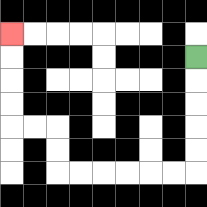{'start': '[8, 2]', 'end': '[0, 1]', 'path_directions': 'D,D,D,D,D,L,L,L,L,L,L,U,U,L,L,U,U,U,U', 'path_coordinates': '[[8, 2], [8, 3], [8, 4], [8, 5], [8, 6], [8, 7], [7, 7], [6, 7], [5, 7], [4, 7], [3, 7], [2, 7], [2, 6], [2, 5], [1, 5], [0, 5], [0, 4], [0, 3], [0, 2], [0, 1]]'}